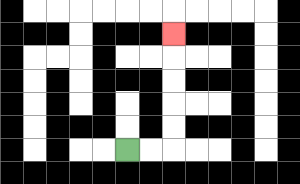{'start': '[5, 6]', 'end': '[7, 1]', 'path_directions': 'R,R,U,U,U,U,U', 'path_coordinates': '[[5, 6], [6, 6], [7, 6], [7, 5], [7, 4], [7, 3], [7, 2], [7, 1]]'}